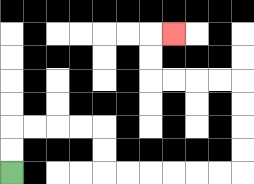{'start': '[0, 7]', 'end': '[7, 1]', 'path_directions': 'U,U,R,R,R,R,D,D,R,R,R,R,R,R,U,U,U,U,L,L,L,L,U,U,R', 'path_coordinates': '[[0, 7], [0, 6], [0, 5], [1, 5], [2, 5], [3, 5], [4, 5], [4, 6], [4, 7], [5, 7], [6, 7], [7, 7], [8, 7], [9, 7], [10, 7], [10, 6], [10, 5], [10, 4], [10, 3], [9, 3], [8, 3], [7, 3], [6, 3], [6, 2], [6, 1], [7, 1]]'}